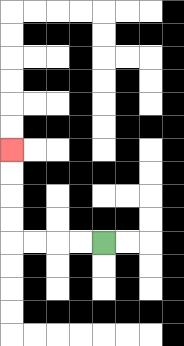{'start': '[4, 10]', 'end': '[0, 6]', 'path_directions': 'L,L,L,L,U,U,U,U', 'path_coordinates': '[[4, 10], [3, 10], [2, 10], [1, 10], [0, 10], [0, 9], [0, 8], [0, 7], [0, 6]]'}